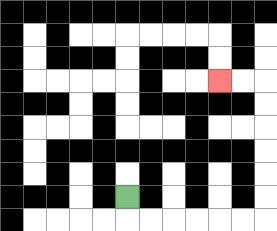{'start': '[5, 8]', 'end': '[9, 3]', 'path_directions': 'D,R,R,R,R,R,R,U,U,U,U,U,U,L,L', 'path_coordinates': '[[5, 8], [5, 9], [6, 9], [7, 9], [8, 9], [9, 9], [10, 9], [11, 9], [11, 8], [11, 7], [11, 6], [11, 5], [11, 4], [11, 3], [10, 3], [9, 3]]'}